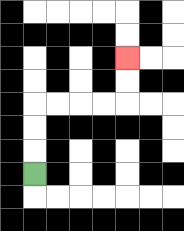{'start': '[1, 7]', 'end': '[5, 2]', 'path_directions': 'U,U,U,R,R,R,R,U,U', 'path_coordinates': '[[1, 7], [1, 6], [1, 5], [1, 4], [2, 4], [3, 4], [4, 4], [5, 4], [5, 3], [5, 2]]'}